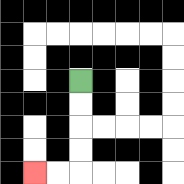{'start': '[3, 3]', 'end': '[1, 7]', 'path_directions': 'D,D,D,D,L,L', 'path_coordinates': '[[3, 3], [3, 4], [3, 5], [3, 6], [3, 7], [2, 7], [1, 7]]'}